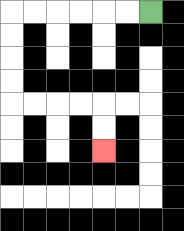{'start': '[6, 0]', 'end': '[4, 6]', 'path_directions': 'L,L,L,L,L,L,D,D,D,D,R,R,R,R,D,D', 'path_coordinates': '[[6, 0], [5, 0], [4, 0], [3, 0], [2, 0], [1, 0], [0, 0], [0, 1], [0, 2], [0, 3], [0, 4], [1, 4], [2, 4], [3, 4], [4, 4], [4, 5], [4, 6]]'}